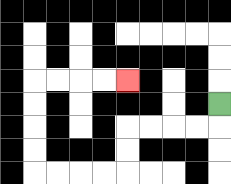{'start': '[9, 4]', 'end': '[5, 3]', 'path_directions': 'D,L,L,L,L,D,D,L,L,L,L,U,U,U,U,R,R,R,R', 'path_coordinates': '[[9, 4], [9, 5], [8, 5], [7, 5], [6, 5], [5, 5], [5, 6], [5, 7], [4, 7], [3, 7], [2, 7], [1, 7], [1, 6], [1, 5], [1, 4], [1, 3], [2, 3], [3, 3], [4, 3], [5, 3]]'}